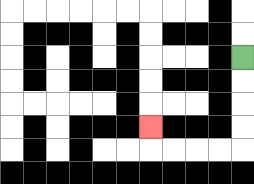{'start': '[10, 2]', 'end': '[6, 5]', 'path_directions': 'D,D,D,D,L,L,L,L,U', 'path_coordinates': '[[10, 2], [10, 3], [10, 4], [10, 5], [10, 6], [9, 6], [8, 6], [7, 6], [6, 6], [6, 5]]'}